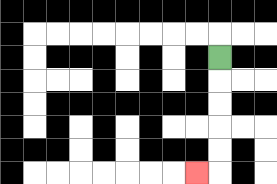{'start': '[9, 2]', 'end': '[8, 7]', 'path_directions': 'D,D,D,D,D,L', 'path_coordinates': '[[9, 2], [9, 3], [9, 4], [9, 5], [9, 6], [9, 7], [8, 7]]'}